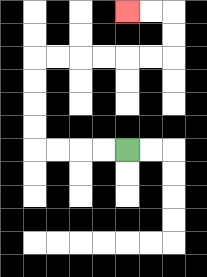{'start': '[5, 6]', 'end': '[5, 0]', 'path_directions': 'L,L,L,L,U,U,U,U,R,R,R,R,R,R,U,U,L,L', 'path_coordinates': '[[5, 6], [4, 6], [3, 6], [2, 6], [1, 6], [1, 5], [1, 4], [1, 3], [1, 2], [2, 2], [3, 2], [4, 2], [5, 2], [6, 2], [7, 2], [7, 1], [7, 0], [6, 0], [5, 0]]'}